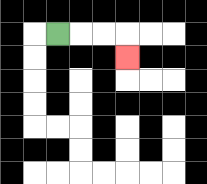{'start': '[2, 1]', 'end': '[5, 2]', 'path_directions': 'R,R,R,D', 'path_coordinates': '[[2, 1], [3, 1], [4, 1], [5, 1], [5, 2]]'}